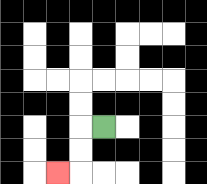{'start': '[4, 5]', 'end': '[2, 7]', 'path_directions': 'L,D,D,L', 'path_coordinates': '[[4, 5], [3, 5], [3, 6], [3, 7], [2, 7]]'}